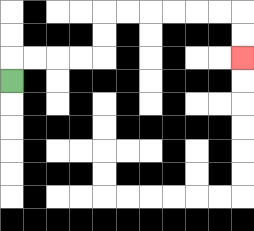{'start': '[0, 3]', 'end': '[10, 2]', 'path_directions': 'U,R,R,R,R,U,U,R,R,R,R,R,R,D,D', 'path_coordinates': '[[0, 3], [0, 2], [1, 2], [2, 2], [3, 2], [4, 2], [4, 1], [4, 0], [5, 0], [6, 0], [7, 0], [8, 0], [9, 0], [10, 0], [10, 1], [10, 2]]'}